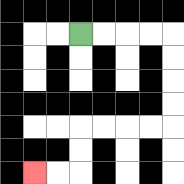{'start': '[3, 1]', 'end': '[1, 7]', 'path_directions': 'R,R,R,R,D,D,D,D,L,L,L,L,D,D,L,L', 'path_coordinates': '[[3, 1], [4, 1], [5, 1], [6, 1], [7, 1], [7, 2], [7, 3], [7, 4], [7, 5], [6, 5], [5, 5], [4, 5], [3, 5], [3, 6], [3, 7], [2, 7], [1, 7]]'}